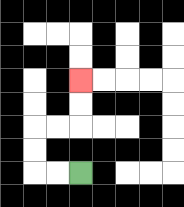{'start': '[3, 7]', 'end': '[3, 3]', 'path_directions': 'L,L,U,U,R,R,U,U', 'path_coordinates': '[[3, 7], [2, 7], [1, 7], [1, 6], [1, 5], [2, 5], [3, 5], [3, 4], [3, 3]]'}